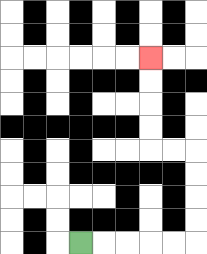{'start': '[3, 10]', 'end': '[6, 2]', 'path_directions': 'R,R,R,R,R,U,U,U,U,L,L,U,U,U,U', 'path_coordinates': '[[3, 10], [4, 10], [5, 10], [6, 10], [7, 10], [8, 10], [8, 9], [8, 8], [8, 7], [8, 6], [7, 6], [6, 6], [6, 5], [6, 4], [6, 3], [6, 2]]'}